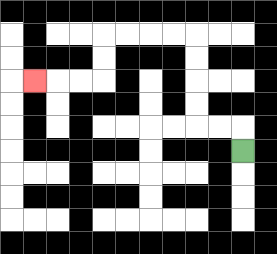{'start': '[10, 6]', 'end': '[1, 3]', 'path_directions': 'U,L,L,U,U,U,U,L,L,L,L,D,D,L,L,L', 'path_coordinates': '[[10, 6], [10, 5], [9, 5], [8, 5], [8, 4], [8, 3], [8, 2], [8, 1], [7, 1], [6, 1], [5, 1], [4, 1], [4, 2], [4, 3], [3, 3], [2, 3], [1, 3]]'}